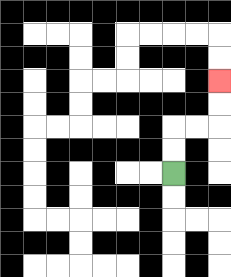{'start': '[7, 7]', 'end': '[9, 3]', 'path_directions': 'U,U,R,R,U,U', 'path_coordinates': '[[7, 7], [7, 6], [7, 5], [8, 5], [9, 5], [9, 4], [9, 3]]'}